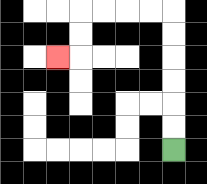{'start': '[7, 6]', 'end': '[2, 2]', 'path_directions': 'U,U,U,U,U,U,L,L,L,L,D,D,L', 'path_coordinates': '[[7, 6], [7, 5], [7, 4], [7, 3], [7, 2], [7, 1], [7, 0], [6, 0], [5, 0], [4, 0], [3, 0], [3, 1], [3, 2], [2, 2]]'}